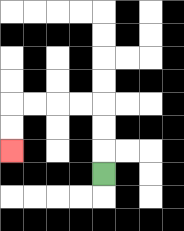{'start': '[4, 7]', 'end': '[0, 6]', 'path_directions': 'U,U,U,L,L,L,L,D,D', 'path_coordinates': '[[4, 7], [4, 6], [4, 5], [4, 4], [3, 4], [2, 4], [1, 4], [0, 4], [0, 5], [0, 6]]'}